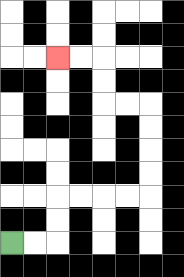{'start': '[0, 10]', 'end': '[2, 2]', 'path_directions': 'R,R,U,U,R,R,R,R,U,U,U,U,L,L,U,U,L,L', 'path_coordinates': '[[0, 10], [1, 10], [2, 10], [2, 9], [2, 8], [3, 8], [4, 8], [5, 8], [6, 8], [6, 7], [6, 6], [6, 5], [6, 4], [5, 4], [4, 4], [4, 3], [4, 2], [3, 2], [2, 2]]'}